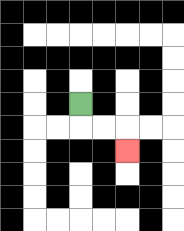{'start': '[3, 4]', 'end': '[5, 6]', 'path_directions': 'D,R,R,D', 'path_coordinates': '[[3, 4], [3, 5], [4, 5], [5, 5], [5, 6]]'}